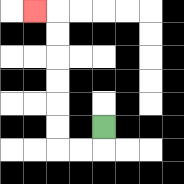{'start': '[4, 5]', 'end': '[1, 0]', 'path_directions': 'D,L,L,U,U,U,U,U,U,L', 'path_coordinates': '[[4, 5], [4, 6], [3, 6], [2, 6], [2, 5], [2, 4], [2, 3], [2, 2], [2, 1], [2, 0], [1, 0]]'}